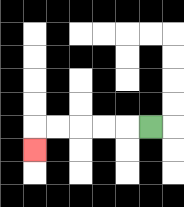{'start': '[6, 5]', 'end': '[1, 6]', 'path_directions': 'L,L,L,L,L,D', 'path_coordinates': '[[6, 5], [5, 5], [4, 5], [3, 5], [2, 5], [1, 5], [1, 6]]'}